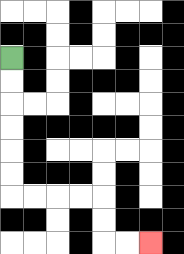{'start': '[0, 2]', 'end': '[6, 10]', 'path_directions': 'D,D,D,D,D,D,R,R,R,R,D,D,R,R', 'path_coordinates': '[[0, 2], [0, 3], [0, 4], [0, 5], [0, 6], [0, 7], [0, 8], [1, 8], [2, 8], [3, 8], [4, 8], [4, 9], [4, 10], [5, 10], [6, 10]]'}